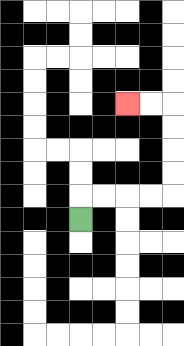{'start': '[3, 9]', 'end': '[5, 4]', 'path_directions': 'U,R,R,R,R,U,U,U,U,L,L', 'path_coordinates': '[[3, 9], [3, 8], [4, 8], [5, 8], [6, 8], [7, 8], [7, 7], [7, 6], [7, 5], [7, 4], [6, 4], [5, 4]]'}